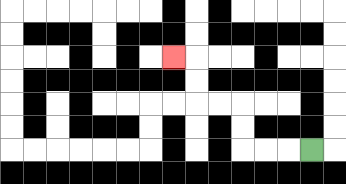{'start': '[13, 6]', 'end': '[7, 2]', 'path_directions': 'L,L,L,U,U,L,L,U,U,L', 'path_coordinates': '[[13, 6], [12, 6], [11, 6], [10, 6], [10, 5], [10, 4], [9, 4], [8, 4], [8, 3], [8, 2], [7, 2]]'}